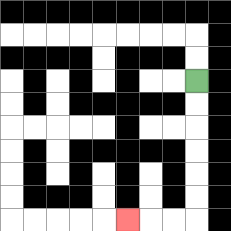{'start': '[8, 3]', 'end': '[5, 9]', 'path_directions': 'D,D,D,D,D,D,L,L,L', 'path_coordinates': '[[8, 3], [8, 4], [8, 5], [8, 6], [8, 7], [8, 8], [8, 9], [7, 9], [6, 9], [5, 9]]'}